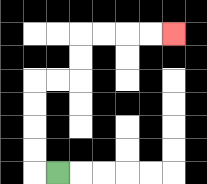{'start': '[2, 7]', 'end': '[7, 1]', 'path_directions': 'L,U,U,U,U,R,R,U,U,R,R,R,R', 'path_coordinates': '[[2, 7], [1, 7], [1, 6], [1, 5], [1, 4], [1, 3], [2, 3], [3, 3], [3, 2], [3, 1], [4, 1], [5, 1], [6, 1], [7, 1]]'}